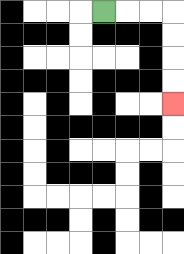{'start': '[4, 0]', 'end': '[7, 4]', 'path_directions': 'R,R,R,D,D,D,D', 'path_coordinates': '[[4, 0], [5, 0], [6, 0], [7, 0], [7, 1], [7, 2], [7, 3], [7, 4]]'}